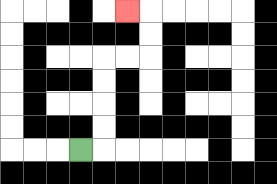{'start': '[3, 6]', 'end': '[5, 0]', 'path_directions': 'R,U,U,U,U,R,R,U,U,L', 'path_coordinates': '[[3, 6], [4, 6], [4, 5], [4, 4], [4, 3], [4, 2], [5, 2], [6, 2], [6, 1], [6, 0], [5, 0]]'}